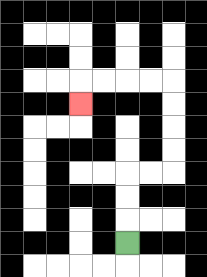{'start': '[5, 10]', 'end': '[3, 4]', 'path_directions': 'U,U,U,R,R,U,U,U,U,L,L,L,L,D', 'path_coordinates': '[[5, 10], [5, 9], [5, 8], [5, 7], [6, 7], [7, 7], [7, 6], [7, 5], [7, 4], [7, 3], [6, 3], [5, 3], [4, 3], [3, 3], [3, 4]]'}